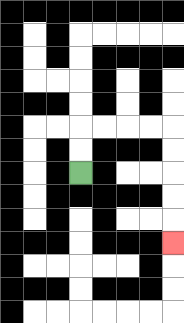{'start': '[3, 7]', 'end': '[7, 10]', 'path_directions': 'U,U,R,R,R,R,D,D,D,D,D', 'path_coordinates': '[[3, 7], [3, 6], [3, 5], [4, 5], [5, 5], [6, 5], [7, 5], [7, 6], [7, 7], [7, 8], [7, 9], [7, 10]]'}